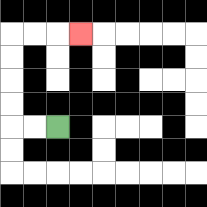{'start': '[2, 5]', 'end': '[3, 1]', 'path_directions': 'L,L,U,U,U,U,R,R,R', 'path_coordinates': '[[2, 5], [1, 5], [0, 5], [0, 4], [0, 3], [0, 2], [0, 1], [1, 1], [2, 1], [3, 1]]'}